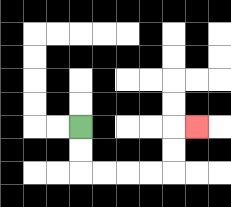{'start': '[3, 5]', 'end': '[8, 5]', 'path_directions': 'D,D,R,R,R,R,U,U,R', 'path_coordinates': '[[3, 5], [3, 6], [3, 7], [4, 7], [5, 7], [6, 7], [7, 7], [7, 6], [7, 5], [8, 5]]'}